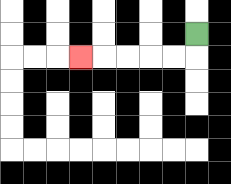{'start': '[8, 1]', 'end': '[3, 2]', 'path_directions': 'D,L,L,L,L,L', 'path_coordinates': '[[8, 1], [8, 2], [7, 2], [6, 2], [5, 2], [4, 2], [3, 2]]'}